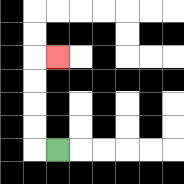{'start': '[2, 6]', 'end': '[2, 2]', 'path_directions': 'L,U,U,U,U,R', 'path_coordinates': '[[2, 6], [1, 6], [1, 5], [1, 4], [1, 3], [1, 2], [2, 2]]'}